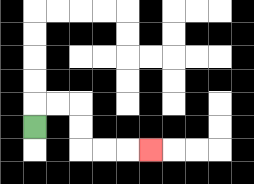{'start': '[1, 5]', 'end': '[6, 6]', 'path_directions': 'U,R,R,D,D,R,R,R', 'path_coordinates': '[[1, 5], [1, 4], [2, 4], [3, 4], [3, 5], [3, 6], [4, 6], [5, 6], [6, 6]]'}